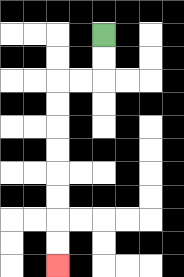{'start': '[4, 1]', 'end': '[2, 11]', 'path_directions': 'D,D,L,L,D,D,D,D,D,D,D,D', 'path_coordinates': '[[4, 1], [4, 2], [4, 3], [3, 3], [2, 3], [2, 4], [2, 5], [2, 6], [2, 7], [2, 8], [2, 9], [2, 10], [2, 11]]'}